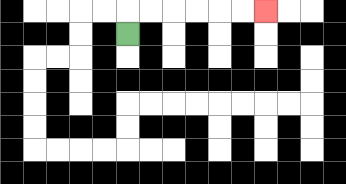{'start': '[5, 1]', 'end': '[11, 0]', 'path_directions': 'U,R,R,R,R,R,R', 'path_coordinates': '[[5, 1], [5, 0], [6, 0], [7, 0], [8, 0], [9, 0], [10, 0], [11, 0]]'}